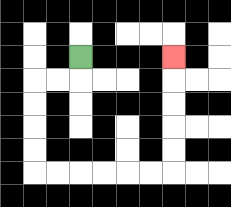{'start': '[3, 2]', 'end': '[7, 2]', 'path_directions': 'D,L,L,D,D,D,D,R,R,R,R,R,R,U,U,U,U,U', 'path_coordinates': '[[3, 2], [3, 3], [2, 3], [1, 3], [1, 4], [1, 5], [1, 6], [1, 7], [2, 7], [3, 7], [4, 7], [5, 7], [6, 7], [7, 7], [7, 6], [7, 5], [7, 4], [7, 3], [7, 2]]'}